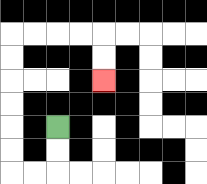{'start': '[2, 5]', 'end': '[4, 3]', 'path_directions': 'D,D,L,L,U,U,U,U,U,U,R,R,R,R,D,D', 'path_coordinates': '[[2, 5], [2, 6], [2, 7], [1, 7], [0, 7], [0, 6], [0, 5], [0, 4], [0, 3], [0, 2], [0, 1], [1, 1], [2, 1], [3, 1], [4, 1], [4, 2], [4, 3]]'}